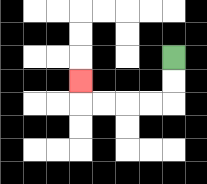{'start': '[7, 2]', 'end': '[3, 3]', 'path_directions': 'D,D,L,L,L,L,U', 'path_coordinates': '[[7, 2], [7, 3], [7, 4], [6, 4], [5, 4], [4, 4], [3, 4], [3, 3]]'}